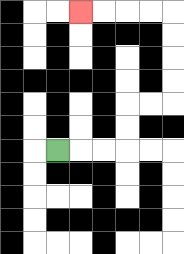{'start': '[2, 6]', 'end': '[3, 0]', 'path_directions': 'R,R,R,U,U,R,R,U,U,U,U,L,L,L,L', 'path_coordinates': '[[2, 6], [3, 6], [4, 6], [5, 6], [5, 5], [5, 4], [6, 4], [7, 4], [7, 3], [7, 2], [7, 1], [7, 0], [6, 0], [5, 0], [4, 0], [3, 0]]'}